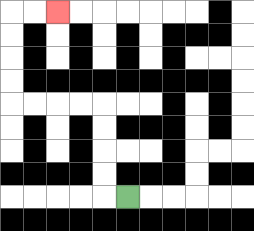{'start': '[5, 8]', 'end': '[2, 0]', 'path_directions': 'L,U,U,U,U,L,L,L,L,U,U,U,U,R,R', 'path_coordinates': '[[5, 8], [4, 8], [4, 7], [4, 6], [4, 5], [4, 4], [3, 4], [2, 4], [1, 4], [0, 4], [0, 3], [0, 2], [0, 1], [0, 0], [1, 0], [2, 0]]'}